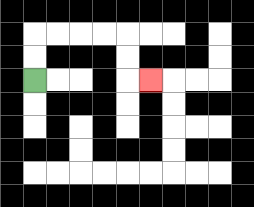{'start': '[1, 3]', 'end': '[6, 3]', 'path_directions': 'U,U,R,R,R,R,D,D,R', 'path_coordinates': '[[1, 3], [1, 2], [1, 1], [2, 1], [3, 1], [4, 1], [5, 1], [5, 2], [5, 3], [6, 3]]'}